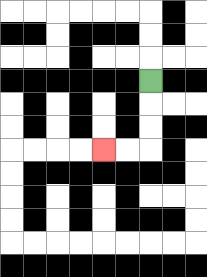{'start': '[6, 3]', 'end': '[4, 6]', 'path_directions': 'D,D,D,L,L', 'path_coordinates': '[[6, 3], [6, 4], [6, 5], [6, 6], [5, 6], [4, 6]]'}